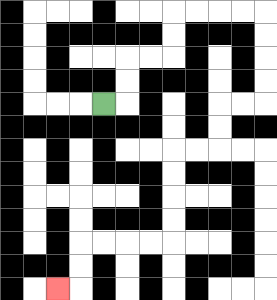{'start': '[4, 4]', 'end': '[2, 12]', 'path_directions': 'R,U,U,R,R,U,U,R,R,R,R,D,D,D,D,L,L,D,D,L,L,D,D,D,D,L,L,L,L,D,D,L', 'path_coordinates': '[[4, 4], [5, 4], [5, 3], [5, 2], [6, 2], [7, 2], [7, 1], [7, 0], [8, 0], [9, 0], [10, 0], [11, 0], [11, 1], [11, 2], [11, 3], [11, 4], [10, 4], [9, 4], [9, 5], [9, 6], [8, 6], [7, 6], [7, 7], [7, 8], [7, 9], [7, 10], [6, 10], [5, 10], [4, 10], [3, 10], [3, 11], [3, 12], [2, 12]]'}